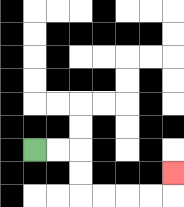{'start': '[1, 6]', 'end': '[7, 7]', 'path_directions': 'R,R,D,D,R,R,R,R,U', 'path_coordinates': '[[1, 6], [2, 6], [3, 6], [3, 7], [3, 8], [4, 8], [5, 8], [6, 8], [7, 8], [7, 7]]'}